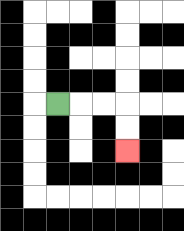{'start': '[2, 4]', 'end': '[5, 6]', 'path_directions': 'R,R,R,D,D', 'path_coordinates': '[[2, 4], [3, 4], [4, 4], [5, 4], [5, 5], [5, 6]]'}